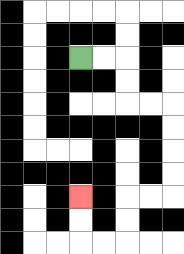{'start': '[3, 2]', 'end': '[3, 8]', 'path_directions': 'R,R,D,D,R,R,D,D,D,D,L,L,D,D,L,L,U,U', 'path_coordinates': '[[3, 2], [4, 2], [5, 2], [5, 3], [5, 4], [6, 4], [7, 4], [7, 5], [7, 6], [7, 7], [7, 8], [6, 8], [5, 8], [5, 9], [5, 10], [4, 10], [3, 10], [3, 9], [3, 8]]'}